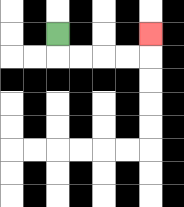{'start': '[2, 1]', 'end': '[6, 1]', 'path_directions': 'D,R,R,R,R,U', 'path_coordinates': '[[2, 1], [2, 2], [3, 2], [4, 2], [5, 2], [6, 2], [6, 1]]'}